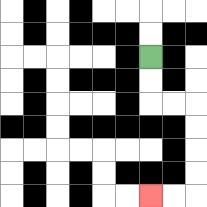{'start': '[6, 2]', 'end': '[6, 8]', 'path_directions': 'D,D,R,R,D,D,D,D,L,L', 'path_coordinates': '[[6, 2], [6, 3], [6, 4], [7, 4], [8, 4], [8, 5], [8, 6], [8, 7], [8, 8], [7, 8], [6, 8]]'}